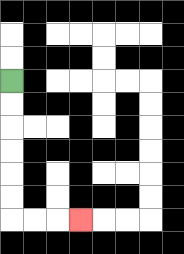{'start': '[0, 3]', 'end': '[3, 9]', 'path_directions': 'D,D,D,D,D,D,R,R,R', 'path_coordinates': '[[0, 3], [0, 4], [0, 5], [0, 6], [0, 7], [0, 8], [0, 9], [1, 9], [2, 9], [3, 9]]'}